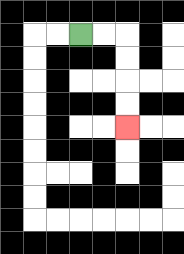{'start': '[3, 1]', 'end': '[5, 5]', 'path_directions': 'R,R,D,D,D,D', 'path_coordinates': '[[3, 1], [4, 1], [5, 1], [5, 2], [5, 3], [5, 4], [5, 5]]'}